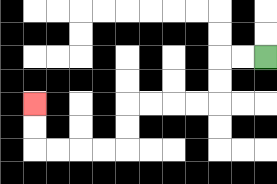{'start': '[11, 2]', 'end': '[1, 4]', 'path_directions': 'L,L,D,D,L,L,L,L,D,D,L,L,L,L,U,U', 'path_coordinates': '[[11, 2], [10, 2], [9, 2], [9, 3], [9, 4], [8, 4], [7, 4], [6, 4], [5, 4], [5, 5], [5, 6], [4, 6], [3, 6], [2, 6], [1, 6], [1, 5], [1, 4]]'}